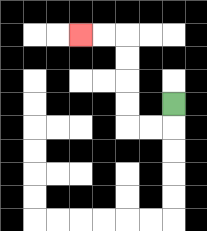{'start': '[7, 4]', 'end': '[3, 1]', 'path_directions': 'D,L,L,U,U,U,U,L,L', 'path_coordinates': '[[7, 4], [7, 5], [6, 5], [5, 5], [5, 4], [5, 3], [5, 2], [5, 1], [4, 1], [3, 1]]'}